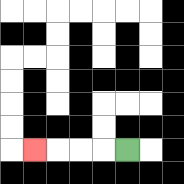{'start': '[5, 6]', 'end': '[1, 6]', 'path_directions': 'L,L,L,L', 'path_coordinates': '[[5, 6], [4, 6], [3, 6], [2, 6], [1, 6]]'}